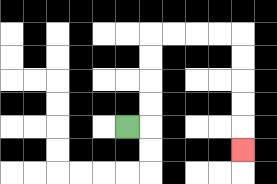{'start': '[5, 5]', 'end': '[10, 6]', 'path_directions': 'R,U,U,U,U,R,R,R,R,D,D,D,D,D', 'path_coordinates': '[[5, 5], [6, 5], [6, 4], [6, 3], [6, 2], [6, 1], [7, 1], [8, 1], [9, 1], [10, 1], [10, 2], [10, 3], [10, 4], [10, 5], [10, 6]]'}